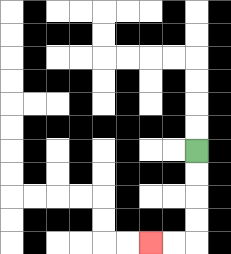{'start': '[8, 6]', 'end': '[6, 10]', 'path_directions': 'D,D,D,D,L,L', 'path_coordinates': '[[8, 6], [8, 7], [8, 8], [8, 9], [8, 10], [7, 10], [6, 10]]'}